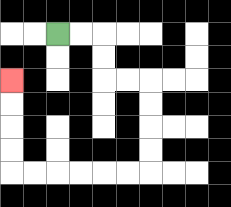{'start': '[2, 1]', 'end': '[0, 3]', 'path_directions': 'R,R,D,D,R,R,D,D,D,D,L,L,L,L,L,L,U,U,U,U', 'path_coordinates': '[[2, 1], [3, 1], [4, 1], [4, 2], [4, 3], [5, 3], [6, 3], [6, 4], [6, 5], [6, 6], [6, 7], [5, 7], [4, 7], [3, 7], [2, 7], [1, 7], [0, 7], [0, 6], [0, 5], [0, 4], [0, 3]]'}